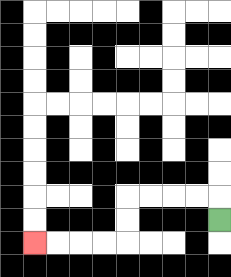{'start': '[9, 9]', 'end': '[1, 10]', 'path_directions': 'U,L,L,L,L,D,D,L,L,L,L', 'path_coordinates': '[[9, 9], [9, 8], [8, 8], [7, 8], [6, 8], [5, 8], [5, 9], [5, 10], [4, 10], [3, 10], [2, 10], [1, 10]]'}